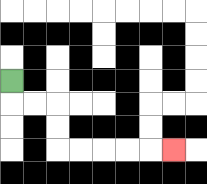{'start': '[0, 3]', 'end': '[7, 6]', 'path_directions': 'D,R,R,D,D,R,R,R,R,R', 'path_coordinates': '[[0, 3], [0, 4], [1, 4], [2, 4], [2, 5], [2, 6], [3, 6], [4, 6], [5, 6], [6, 6], [7, 6]]'}